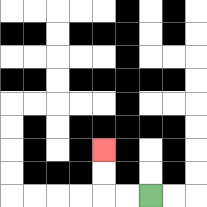{'start': '[6, 8]', 'end': '[4, 6]', 'path_directions': 'L,L,U,U', 'path_coordinates': '[[6, 8], [5, 8], [4, 8], [4, 7], [4, 6]]'}